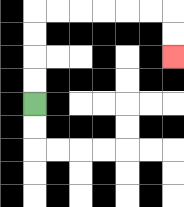{'start': '[1, 4]', 'end': '[7, 2]', 'path_directions': 'U,U,U,U,R,R,R,R,R,R,D,D', 'path_coordinates': '[[1, 4], [1, 3], [1, 2], [1, 1], [1, 0], [2, 0], [3, 0], [4, 0], [5, 0], [6, 0], [7, 0], [7, 1], [7, 2]]'}